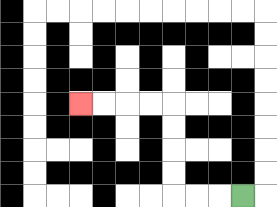{'start': '[10, 8]', 'end': '[3, 4]', 'path_directions': 'L,L,L,U,U,U,U,L,L,L,L', 'path_coordinates': '[[10, 8], [9, 8], [8, 8], [7, 8], [7, 7], [7, 6], [7, 5], [7, 4], [6, 4], [5, 4], [4, 4], [3, 4]]'}